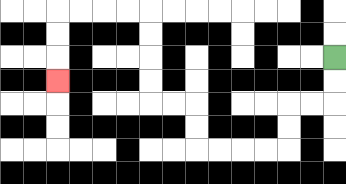{'start': '[14, 2]', 'end': '[2, 3]', 'path_directions': 'D,D,L,L,D,D,L,L,L,L,U,U,L,L,U,U,U,U,L,L,L,L,D,D,D', 'path_coordinates': '[[14, 2], [14, 3], [14, 4], [13, 4], [12, 4], [12, 5], [12, 6], [11, 6], [10, 6], [9, 6], [8, 6], [8, 5], [8, 4], [7, 4], [6, 4], [6, 3], [6, 2], [6, 1], [6, 0], [5, 0], [4, 0], [3, 0], [2, 0], [2, 1], [2, 2], [2, 3]]'}